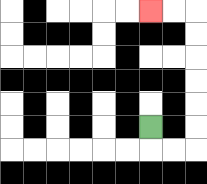{'start': '[6, 5]', 'end': '[6, 0]', 'path_directions': 'D,R,R,U,U,U,U,U,U,L,L', 'path_coordinates': '[[6, 5], [6, 6], [7, 6], [8, 6], [8, 5], [8, 4], [8, 3], [8, 2], [8, 1], [8, 0], [7, 0], [6, 0]]'}